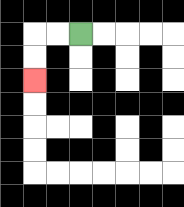{'start': '[3, 1]', 'end': '[1, 3]', 'path_directions': 'L,L,D,D', 'path_coordinates': '[[3, 1], [2, 1], [1, 1], [1, 2], [1, 3]]'}